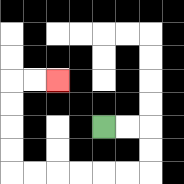{'start': '[4, 5]', 'end': '[2, 3]', 'path_directions': 'R,R,D,D,L,L,L,L,L,L,U,U,U,U,R,R', 'path_coordinates': '[[4, 5], [5, 5], [6, 5], [6, 6], [6, 7], [5, 7], [4, 7], [3, 7], [2, 7], [1, 7], [0, 7], [0, 6], [0, 5], [0, 4], [0, 3], [1, 3], [2, 3]]'}